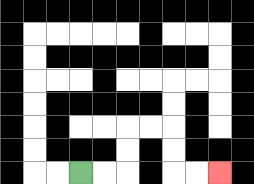{'start': '[3, 7]', 'end': '[9, 7]', 'path_directions': 'R,R,U,U,R,R,D,D,R,R', 'path_coordinates': '[[3, 7], [4, 7], [5, 7], [5, 6], [5, 5], [6, 5], [7, 5], [7, 6], [7, 7], [8, 7], [9, 7]]'}